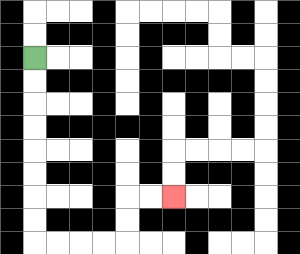{'start': '[1, 2]', 'end': '[7, 8]', 'path_directions': 'D,D,D,D,D,D,D,D,R,R,R,R,U,U,R,R', 'path_coordinates': '[[1, 2], [1, 3], [1, 4], [1, 5], [1, 6], [1, 7], [1, 8], [1, 9], [1, 10], [2, 10], [3, 10], [4, 10], [5, 10], [5, 9], [5, 8], [6, 8], [7, 8]]'}